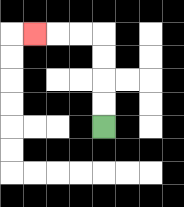{'start': '[4, 5]', 'end': '[1, 1]', 'path_directions': 'U,U,U,U,L,L,L', 'path_coordinates': '[[4, 5], [4, 4], [4, 3], [4, 2], [4, 1], [3, 1], [2, 1], [1, 1]]'}